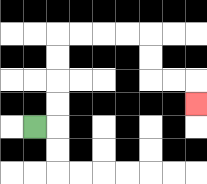{'start': '[1, 5]', 'end': '[8, 4]', 'path_directions': 'R,U,U,U,U,R,R,R,R,D,D,R,R,D', 'path_coordinates': '[[1, 5], [2, 5], [2, 4], [2, 3], [2, 2], [2, 1], [3, 1], [4, 1], [5, 1], [6, 1], [6, 2], [6, 3], [7, 3], [8, 3], [8, 4]]'}